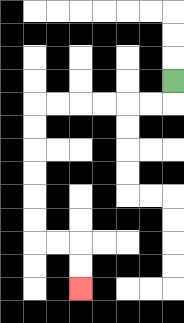{'start': '[7, 3]', 'end': '[3, 12]', 'path_directions': 'D,L,L,L,L,L,L,D,D,D,D,D,D,R,R,D,D', 'path_coordinates': '[[7, 3], [7, 4], [6, 4], [5, 4], [4, 4], [3, 4], [2, 4], [1, 4], [1, 5], [1, 6], [1, 7], [1, 8], [1, 9], [1, 10], [2, 10], [3, 10], [3, 11], [3, 12]]'}